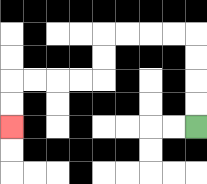{'start': '[8, 5]', 'end': '[0, 5]', 'path_directions': 'U,U,U,U,L,L,L,L,D,D,L,L,L,L,D,D', 'path_coordinates': '[[8, 5], [8, 4], [8, 3], [8, 2], [8, 1], [7, 1], [6, 1], [5, 1], [4, 1], [4, 2], [4, 3], [3, 3], [2, 3], [1, 3], [0, 3], [0, 4], [0, 5]]'}